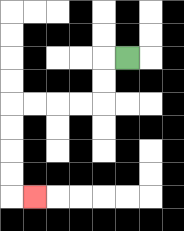{'start': '[5, 2]', 'end': '[1, 8]', 'path_directions': 'L,D,D,L,L,L,L,D,D,D,D,R', 'path_coordinates': '[[5, 2], [4, 2], [4, 3], [4, 4], [3, 4], [2, 4], [1, 4], [0, 4], [0, 5], [0, 6], [0, 7], [0, 8], [1, 8]]'}